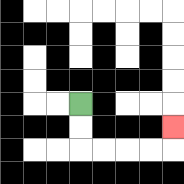{'start': '[3, 4]', 'end': '[7, 5]', 'path_directions': 'D,D,R,R,R,R,U', 'path_coordinates': '[[3, 4], [3, 5], [3, 6], [4, 6], [5, 6], [6, 6], [7, 6], [7, 5]]'}